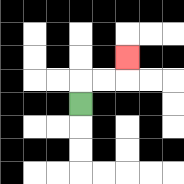{'start': '[3, 4]', 'end': '[5, 2]', 'path_directions': 'U,R,R,U', 'path_coordinates': '[[3, 4], [3, 3], [4, 3], [5, 3], [5, 2]]'}